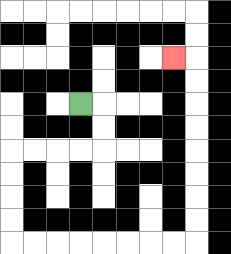{'start': '[3, 4]', 'end': '[7, 2]', 'path_directions': 'R,D,D,L,L,L,L,D,D,D,D,R,R,R,R,R,R,R,R,U,U,U,U,U,U,U,U,L', 'path_coordinates': '[[3, 4], [4, 4], [4, 5], [4, 6], [3, 6], [2, 6], [1, 6], [0, 6], [0, 7], [0, 8], [0, 9], [0, 10], [1, 10], [2, 10], [3, 10], [4, 10], [5, 10], [6, 10], [7, 10], [8, 10], [8, 9], [8, 8], [8, 7], [8, 6], [8, 5], [8, 4], [8, 3], [8, 2], [7, 2]]'}